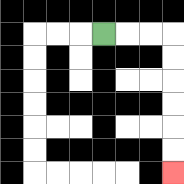{'start': '[4, 1]', 'end': '[7, 7]', 'path_directions': 'R,R,R,D,D,D,D,D,D', 'path_coordinates': '[[4, 1], [5, 1], [6, 1], [7, 1], [7, 2], [7, 3], [7, 4], [7, 5], [7, 6], [7, 7]]'}